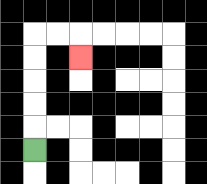{'start': '[1, 6]', 'end': '[3, 2]', 'path_directions': 'U,U,U,U,U,R,R,D', 'path_coordinates': '[[1, 6], [1, 5], [1, 4], [1, 3], [1, 2], [1, 1], [2, 1], [3, 1], [3, 2]]'}